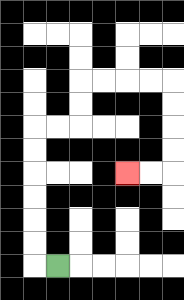{'start': '[2, 11]', 'end': '[5, 7]', 'path_directions': 'L,U,U,U,U,U,U,R,R,U,U,R,R,R,R,D,D,D,D,L,L', 'path_coordinates': '[[2, 11], [1, 11], [1, 10], [1, 9], [1, 8], [1, 7], [1, 6], [1, 5], [2, 5], [3, 5], [3, 4], [3, 3], [4, 3], [5, 3], [6, 3], [7, 3], [7, 4], [7, 5], [7, 6], [7, 7], [6, 7], [5, 7]]'}